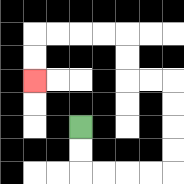{'start': '[3, 5]', 'end': '[1, 3]', 'path_directions': 'D,D,R,R,R,R,U,U,U,U,L,L,U,U,L,L,L,L,D,D', 'path_coordinates': '[[3, 5], [3, 6], [3, 7], [4, 7], [5, 7], [6, 7], [7, 7], [7, 6], [7, 5], [7, 4], [7, 3], [6, 3], [5, 3], [5, 2], [5, 1], [4, 1], [3, 1], [2, 1], [1, 1], [1, 2], [1, 3]]'}